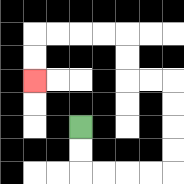{'start': '[3, 5]', 'end': '[1, 3]', 'path_directions': 'D,D,R,R,R,R,U,U,U,U,L,L,U,U,L,L,L,L,D,D', 'path_coordinates': '[[3, 5], [3, 6], [3, 7], [4, 7], [5, 7], [6, 7], [7, 7], [7, 6], [7, 5], [7, 4], [7, 3], [6, 3], [5, 3], [5, 2], [5, 1], [4, 1], [3, 1], [2, 1], [1, 1], [1, 2], [1, 3]]'}